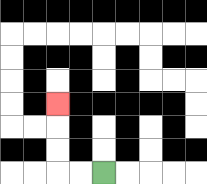{'start': '[4, 7]', 'end': '[2, 4]', 'path_directions': 'L,L,U,U,U', 'path_coordinates': '[[4, 7], [3, 7], [2, 7], [2, 6], [2, 5], [2, 4]]'}